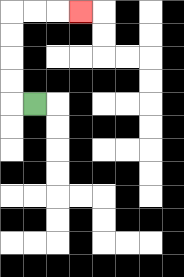{'start': '[1, 4]', 'end': '[3, 0]', 'path_directions': 'L,U,U,U,U,R,R,R', 'path_coordinates': '[[1, 4], [0, 4], [0, 3], [0, 2], [0, 1], [0, 0], [1, 0], [2, 0], [3, 0]]'}